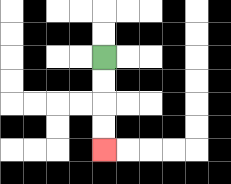{'start': '[4, 2]', 'end': '[4, 6]', 'path_directions': 'D,D,D,D', 'path_coordinates': '[[4, 2], [4, 3], [4, 4], [4, 5], [4, 6]]'}